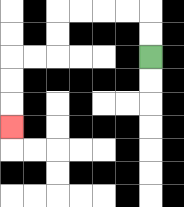{'start': '[6, 2]', 'end': '[0, 5]', 'path_directions': 'U,U,L,L,L,L,D,D,L,L,D,D,D', 'path_coordinates': '[[6, 2], [6, 1], [6, 0], [5, 0], [4, 0], [3, 0], [2, 0], [2, 1], [2, 2], [1, 2], [0, 2], [0, 3], [0, 4], [0, 5]]'}